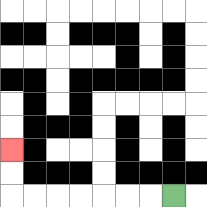{'start': '[7, 8]', 'end': '[0, 6]', 'path_directions': 'L,L,L,L,L,L,L,U,U', 'path_coordinates': '[[7, 8], [6, 8], [5, 8], [4, 8], [3, 8], [2, 8], [1, 8], [0, 8], [0, 7], [0, 6]]'}